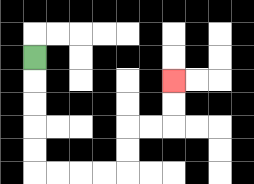{'start': '[1, 2]', 'end': '[7, 3]', 'path_directions': 'D,D,D,D,D,R,R,R,R,U,U,R,R,U,U', 'path_coordinates': '[[1, 2], [1, 3], [1, 4], [1, 5], [1, 6], [1, 7], [2, 7], [3, 7], [4, 7], [5, 7], [5, 6], [5, 5], [6, 5], [7, 5], [7, 4], [7, 3]]'}